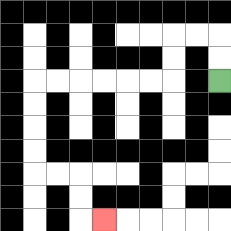{'start': '[9, 3]', 'end': '[4, 9]', 'path_directions': 'U,U,L,L,D,D,L,L,L,L,L,L,D,D,D,D,R,R,D,D,R', 'path_coordinates': '[[9, 3], [9, 2], [9, 1], [8, 1], [7, 1], [7, 2], [7, 3], [6, 3], [5, 3], [4, 3], [3, 3], [2, 3], [1, 3], [1, 4], [1, 5], [1, 6], [1, 7], [2, 7], [3, 7], [3, 8], [3, 9], [4, 9]]'}